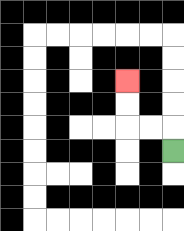{'start': '[7, 6]', 'end': '[5, 3]', 'path_directions': 'U,L,L,U,U', 'path_coordinates': '[[7, 6], [7, 5], [6, 5], [5, 5], [5, 4], [5, 3]]'}